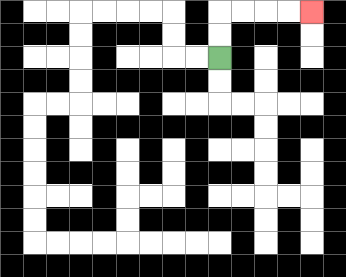{'start': '[9, 2]', 'end': '[13, 0]', 'path_directions': 'U,U,R,R,R,R', 'path_coordinates': '[[9, 2], [9, 1], [9, 0], [10, 0], [11, 0], [12, 0], [13, 0]]'}